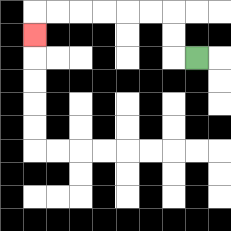{'start': '[8, 2]', 'end': '[1, 1]', 'path_directions': 'L,U,U,L,L,L,L,L,L,D', 'path_coordinates': '[[8, 2], [7, 2], [7, 1], [7, 0], [6, 0], [5, 0], [4, 0], [3, 0], [2, 0], [1, 0], [1, 1]]'}